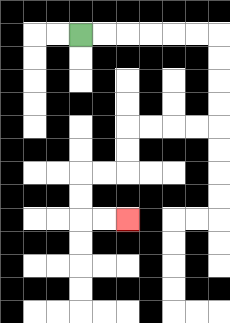{'start': '[3, 1]', 'end': '[5, 9]', 'path_directions': 'R,R,R,R,R,R,D,D,D,D,L,L,L,L,D,D,L,L,D,D,R,R', 'path_coordinates': '[[3, 1], [4, 1], [5, 1], [6, 1], [7, 1], [8, 1], [9, 1], [9, 2], [9, 3], [9, 4], [9, 5], [8, 5], [7, 5], [6, 5], [5, 5], [5, 6], [5, 7], [4, 7], [3, 7], [3, 8], [3, 9], [4, 9], [5, 9]]'}